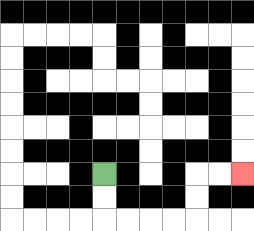{'start': '[4, 7]', 'end': '[10, 7]', 'path_directions': 'D,D,R,R,R,R,U,U,R,R', 'path_coordinates': '[[4, 7], [4, 8], [4, 9], [5, 9], [6, 9], [7, 9], [8, 9], [8, 8], [8, 7], [9, 7], [10, 7]]'}